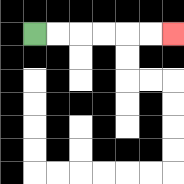{'start': '[1, 1]', 'end': '[7, 1]', 'path_directions': 'R,R,R,R,R,R', 'path_coordinates': '[[1, 1], [2, 1], [3, 1], [4, 1], [5, 1], [6, 1], [7, 1]]'}